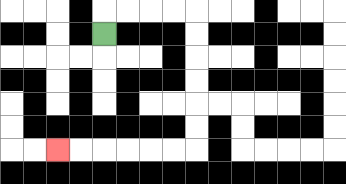{'start': '[4, 1]', 'end': '[2, 6]', 'path_directions': 'U,R,R,R,R,D,D,D,D,D,D,L,L,L,L,L,L', 'path_coordinates': '[[4, 1], [4, 0], [5, 0], [6, 0], [7, 0], [8, 0], [8, 1], [8, 2], [8, 3], [8, 4], [8, 5], [8, 6], [7, 6], [6, 6], [5, 6], [4, 6], [3, 6], [2, 6]]'}